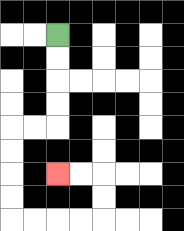{'start': '[2, 1]', 'end': '[2, 7]', 'path_directions': 'D,D,D,D,L,L,D,D,D,D,R,R,R,R,U,U,L,L', 'path_coordinates': '[[2, 1], [2, 2], [2, 3], [2, 4], [2, 5], [1, 5], [0, 5], [0, 6], [0, 7], [0, 8], [0, 9], [1, 9], [2, 9], [3, 9], [4, 9], [4, 8], [4, 7], [3, 7], [2, 7]]'}